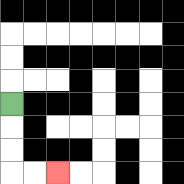{'start': '[0, 4]', 'end': '[2, 7]', 'path_directions': 'D,D,D,R,R', 'path_coordinates': '[[0, 4], [0, 5], [0, 6], [0, 7], [1, 7], [2, 7]]'}